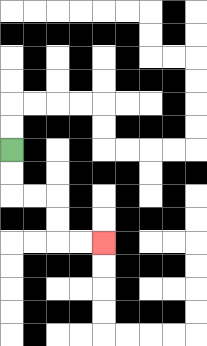{'start': '[0, 6]', 'end': '[4, 10]', 'path_directions': 'D,D,R,R,D,D,R,R', 'path_coordinates': '[[0, 6], [0, 7], [0, 8], [1, 8], [2, 8], [2, 9], [2, 10], [3, 10], [4, 10]]'}